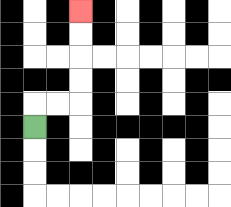{'start': '[1, 5]', 'end': '[3, 0]', 'path_directions': 'U,R,R,U,U,U,U', 'path_coordinates': '[[1, 5], [1, 4], [2, 4], [3, 4], [3, 3], [3, 2], [3, 1], [3, 0]]'}